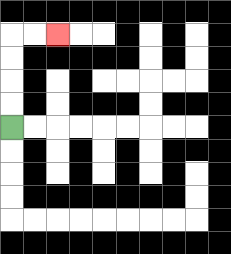{'start': '[0, 5]', 'end': '[2, 1]', 'path_directions': 'U,U,U,U,R,R', 'path_coordinates': '[[0, 5], [0, 4], [0, 3], [0, 2], [0, 1], [1, 1], [2, 1]]'}